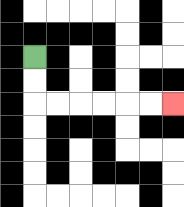{'start': '[1, 2]', 'end': '[7, 4]', 'path_directions': 'D,D,R,R,R,R,R,R', 'path_coordinates': '[[1, 2], [1, 3], [1, 4], [2, 4], [3, 4], [4, 4], [5, 4], [6, 4], [7, 4]]'}